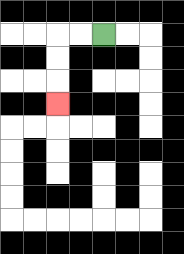{'start': '[4, 1]', 'end': '[2, 4]', 'path_directions': 'L,L,D,D,D', 'path_coordinates': '[[4, 1], [3, 1], [2, 1], [2, 2], [2, 3], [2, 4]]'}